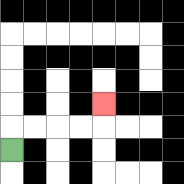{'start': '[0, 6]', 'end': '[4, 4]', 'path_directions': 'U,R,R,R,R,U', 'path_coordinates': '[[0, 6], [0, 5], [1, 5], [2, 5], [3, 5], [4, 5], [4, 4]]'}